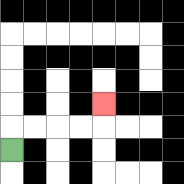{'start': '[0, 6]', 'end': '[4, 4]', 'path_directions': 'U,R,R,R,R,U', 'path_coordinates': '[[0, 6], [0, 5], [1, 5], [2, 5], [3, 5], [4, 5], [4, 4]]'}